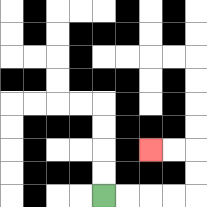{'start': '[4, 8]', 'end': '[6, 6]', 'path_directions': 'R,R,R,R,U,U,L,L', 'path_coordinates': '[[4, 8], [5, 8], [6, 8], [7, 8], [8, 8], [8, 7], [8, 6], [7, 6], [6, 6]]'}